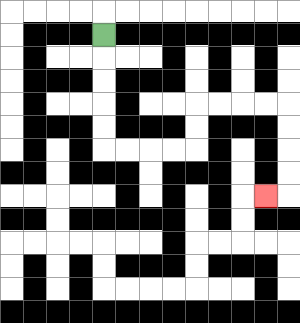{'start': '[4, 1]', 'end': '[11, 8]', 'path_directions': 'D,D,D,D,D,R,R,R,R,U,U,R,R,R,R,D,D,D,D,L', 'path_coordinates': '[[4, 1], [4, 2], [4, 3], [4, 4], [4, 5], [4, 6], [5, 6], [6, 6], [7, 6], [8, 6], [8, 5], [8, 4], [9, 4], [10, 4], [11, 4], [12, 4], [12, 5], [12, 6], [12, 7], [12, 8], [11, 8]]'}